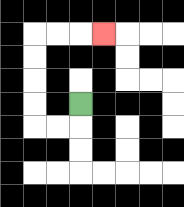{'start': '[3, 4]', 'end': '[4, 1]', 'path_directions': 'D,L,L,U,U,U,U,R,R,R', 'path_coordinates': '[[3, 4], [3, 5], [2, 5], [1, 5], [1, 4], [1, 3], [1, 2], [1, 1], [2, 1], [3, 1], [4, 1]]'}